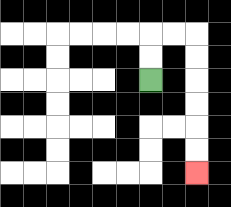{'start': '[6, 3]', 'end': '[8, 7]', 'path_directions': 'U,U,R,R,D,D,D,D,D,D', 'path_coordinates': '[[6, 3], [6, 2], [6, 1], [7, 1], [8, 1], [8, 2], [8, 3], [8, 4], [8, 5], [8, 6], [8, 7]]'}